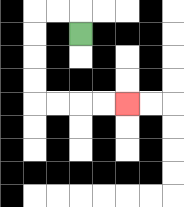{'start': '[3, 1]', 'end': '[5, 4]', 'path_directions': 'U,L,L,D,D,D,D,R,R,R,R', 'path_coordinates': '[[3, 1], [3, 0], [2, 0], [1, 0], [1, 1], [1, 2], [1, 3], [1, 4], [2, 4], [3, 4], [4, 4], [5, 4]]'}